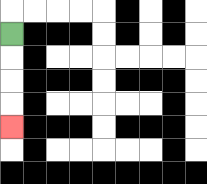{'start': '[0, 1]', 'end': '[0, 5]', 'path_directions': 'D,D,D,D', 'path_coordinates': '[[0, 1], [0, 2], [0, 3], [0, 4], [0, 5]]'}